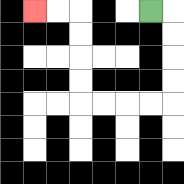{'start': '[6, 0]', 'end': '[1, 0]', 'path_directions': 'R,D,D,D,D,L,L,L,L,U,U,U,U,L,L', 'path_coordinates': '[[6, 0], [7, 0], [7, 1], [7, 2], [7, 3], [7, 4], [6, 4], [5, 4], [4, 4], [3, 4], [3, 3], [3, 2], [3, 1], [3, 0], [2, 0], [1, 0]]'}